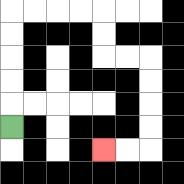{'start': '[0, 5]', 'end': '[4, 6]', 'path_directions': 'U,U,U,U,U,R,R,R,R,D,D,R,R,D,D,D,D,L,L', 'path_coordinates': '[[0, 5], [0, 4], [0, 3], [0, 2], [0, 1], [0, 0], [1, 0], [2, 0], [3, 0], [4, 0], [4, 1], [4, 2], [5, 2], [6, 2], [6, 3], [6, 4], [6, 5], [6, 6], [5, 6], [4, 6]]'}